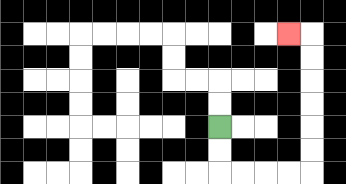{'start': '[9, 5]', 'end': '[12, 1]', 'path_directions': 'D,D,R,R,R,R,U,U,U,U,U,U,L', 'path_coordinates': '[[9, 5], [9, 6], [9, 7], [10, 7], [11, 7], [12, 7], [13, 7], [13, 6], [13, 5], [13, 4], [13, 3], [13, 2], [13, 1], [12, 1]]'}